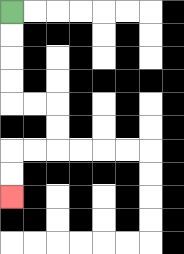{'start': '[0, 0]', 'end': '[0, 8]', 'path_directions': 'D,D,D,D,R,R,D,D,L,L,D,D', 'path_coordinates': '[[0, 0], [0, 1], [0, 2], [0, 3], [0, 4], [1, 4], [2, 4], [2, 5], [2, 6], [1, 6], [0, 6], [0, 7], [0, 8]]'}